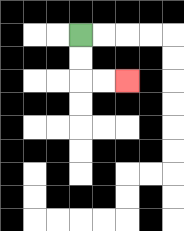{'start': '[3, 1]', 'end': '[5, 3]', 'path_directions': 'D,D,R,R', 'path_coordinates': '[[3, 1], [3, 2], [3, 3], [4, 3], [5, 3]]'}